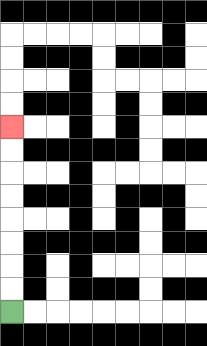{'start': '[0, 13]', 'end': '[0, 5]', 'path_directions': 'U,U,U,U,U,U,U,U', 'path_coordinates': '[[0, 13], [0, 12], [0, 11], [0, 10], [0, 9], [0, 8], [0, 7], [0, 6], [0, 5]]'}